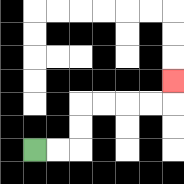{'start': '[1, 6]', 'end': '[7, 3]', 'path_directions': 'R,R,U,U,R,R,R,R,U', 'path_coordinates': '[[1, 6], [2, 6], [3, 6], [3, 5], [3, 4], [4, 4], [5, 4], [6, 4], [7, 4], [7, 3]]'}